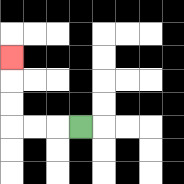{'start': '[3, 5]', 'end': '[0, 2]', 'path_directions': 'L,L,L,U,U,U', 'path_coordinates': '[[3, 5], [2, 5], [1, 5], [0, 5], [0, 4], [0, 3], [0, 2]]'}